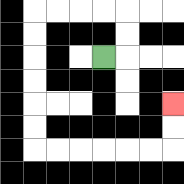{'start': '[4, 2]', 'end': '[7, 4]', 'path_directions': 'R,U,U,L,L,L,L,D,D,D,D,D,D,R,R,R,R,R,R,U,U', 'path_coordinates': '[[4, 2], [5, 2], [5, 1], [5, 0], [4, 0], [3, 0], [2, 0], [1, 0], [1, 1], [1, 2], [1, 3], [1, 4], [1, 5], [1, 6], [2, 6], [3, 6], [4, 6], [5, 6], [6, 6], [7, 6], [7, 5], [7, 4]]'}